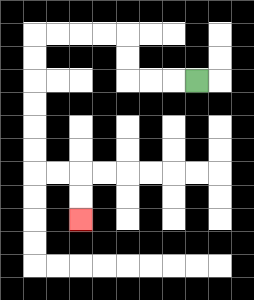{'start': '[8, 3]', 'end': '[3, 9]', 'path_directions': 'L,L,L,U,U,L,L,L,L,D,D,D,D,D,D,R,R,D,D', 'path_coordinates': '[[8, 3], [7, 3], [6, 3], [5, 3], [5, 2], [5, 1], [4, 1], [3, 1], [2, 1], [1, 1], [1, 2], [1, 3], [1, 4], [1, 5], [1, 6], [1, 7], [2, 7], [3, 7], [3, 8], [3, 9]]'}